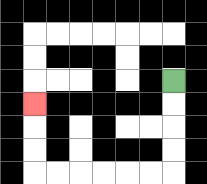{'start': '[7, 3]', 'end': '[1, 4]', 'path_directions': 'D,D,D,D,L,L,L,L,L,L,U,U,U', 'path_coordinates': '[[7, 3], [7, 4], [7, 5], [7, 6], [7, 7], [6, 7], [5, 7], [4, 7], [3, 7], [2, 7], [1, 7], [1, 6], [1, 5], [1, 4]]'}